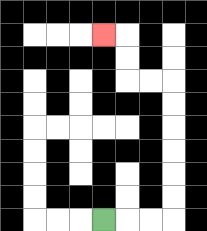{'start': '[4, 9]', 'end': '[4, 1]', 'path_directions': 'R,R,R,U,U,U,U,U,U,L,L,U,U,L', 'path_coordinates': '[[4, 9], [5, 9], [6, 9], [7, 9], [7, 8], [7, 7], [7, 6], [7, 5], [7, 4], [7, 3], [6, 3], [5, 3], [5, 2], [5, 1], [4, 1]]'}